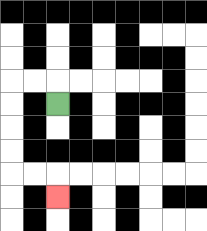{'start': '[2, 4]', 'end': '[2, 8]', 'path_directions': 'U,L,L,D,D,D,D,R,R,D', 'path_coordinates': '[[2, 4], [2, 3], [1, 3], [0, 3], [0, 4], [0, 5], [0, 6], [0, 7], [1, 7], [2, 7], [2, 8]]'}